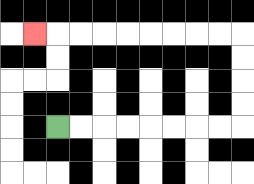{'start': '[2, 5]', 'end': '[1, 1]', 'path_directions': 'R,R,R,R,R,R,R,R,U,U,U,U,L,L,L,L,L,L,L,L,L', 'path_coordinates': '[[2, 5], [3, 5], [4, 5], [5, 5], [6, 5], [7, 5], [8, 5], [9, 5], [10, 5], [10, 4], [10, 3], [10, 2], [10, 1], [9, 1], [8, 1], [7, 1], [6, 1], [5, 1], [4, 1], [3, 1], [2, 1], [1, 1]]'}